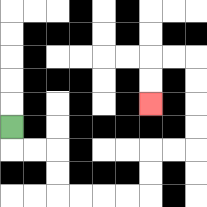{'start': '[0, 5]', 'end': '[6, 4]', 'path_directions': 'D,R,R,D,D,R,R,R,R,U,U,R,R,U,U,U,U,L,L,D,D', 'path_coordinates': '[[0, 5], [0, 6], [1, 6], [2, 6], [2, 7], [2, 8], [3, 8], [4, 8], [5, 8], [6, 8], [6, 7], [6, 6], [7, 6], [8, 6], [8, 5], [8, 4], [8, 3], [8, 2], [7, 2], [6, 2], [6, 3], [6, 4]]'}